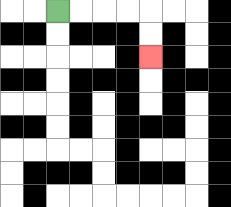{'start': '[2, 0]', 'end': '[6, 2]', 'path_directions': 'R,R,R,R,D,D', 'path_coordinates': '[[2, 0], [3, 0], [4, 0], [5, 0], [6, 0], [6, 1], [6, 2]]'}